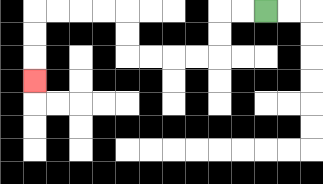{'start': '[11, 0]', 'end': '[1, 3]', 'path_directions': 'L,L,D,D,L,L,L,L,U,U,L,L,L,L,D,D,D', 'path_coordinates': '[[11, 0], [10, 0], [9, 0], [9, 1], [9, 2], [8, 2], [7, 2], [6, 2], [5, 2], [5, 1], [5, 0], [4, 0], [3, 0], [2, 0], [1, 0], [1, 1], [1, 2], [1, 3]]'}